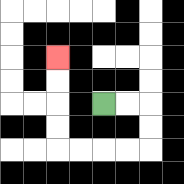{'start': '[4, 4]', 'end': '[2, 2]', 'path_directions': 'R,R,D,D,L,L,L,L,U,U,U,U', 'path_coordinates': '[[4, 4], [5, 4], [6, 4], [6, 5], [6, 6], [5, 6], [4, 6], [3, 6], [2, 6], [2, 5], [2, 4], [2, 3], [2, 2]]'}